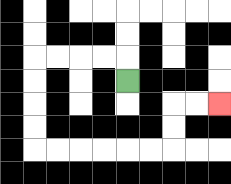{'start': '[5, 3]', 'end': '[9, 4]', 'path_directions': 'U,L,L,L,L,D,D,D,D,R,R,R,R,R,R,U,U,R,R', 'path_coordinates': '[[5, 3], [5, 2], [4, 2], [3, 2], [2, 2], [1, 2], [1, 3], [1, 4], [1, 5], [1, 6], [2, 6], [3, 6], [4, 6], [5, 6], [6, 6], [7, 6], [7, 5], [7, 4], [8, 4], [9, 4]]'}